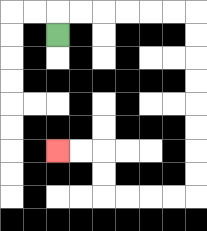{'start': '[2, 1]', 'end': '[2, 6]', 'path_directions': 'U,R,R,R,R,R,R,D,D,D,D,D,D,D,D,L,L,L,L,U,U,L,L', 'path_coordinates': '[[2, 1], [2, 0], [3, 0], [4, 0], [5, 0], [6, 0], [7, 0], [8, 0], [8, 1], [8, 2], [8, 3], [8, 4], [8, 5], [8, 6], [8, 7], [8, 8], [7, 8], [6, 8], [5, 8], [4, 8], [4, 7], [4, 6], [3, 6], [2, 6]]'}